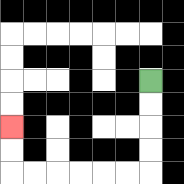{'start': '[6, 3]', 'end': '[0, 5]', 'path_directions': 'D,D,D,D,L,L,L,L,L,L,U,U', 'path_coordinates': '[[6, 3], [6, 4], [6, 5], [6, 6], [6, 7], [5, 7], [4, 7], [3, 7], [2, 7], [1, 7], [0, 7], [0, 6], [0, 5]]'}